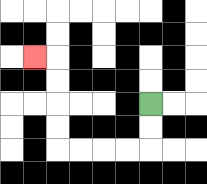{'start': '[6, 4]', 'end': '[1, 2]', 'path_directions': 'D,D,L,L,L,L,U,U,U,U,L', 'path_coordinates': '[[6, 4], [6, 5], [6, 6], [5, 6], [4, 6], [3, 6], [2, 6], [2, 5], [2, 4], [2, 3], [2, 2], [1, 2]]'}